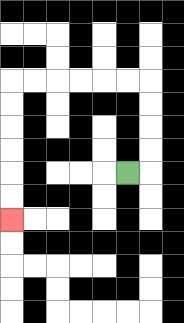{'start': '[5, 7]', 'end': '[0, 9]', 'path_directions': 'R,U,U,U,U,L,L,L,L,L,L,D,D,D,D,D,D', 'path_coordinates': '[[5, 7], [6, 7], [6, 6], [6, 5], [6, 4], [6, 3], [5, 3], [4, 3], [3, 3], [2, 3], [1, 3], [0, 3], [0, 4], [0, 5], [0, 6], [0, 7], [0, 8], [0, 9]]'}